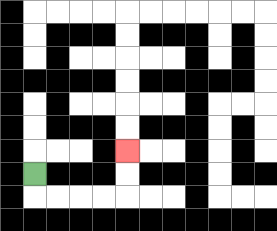{'start': '[1, 7]', 'end': '[5, 6]', 'path_directions': 'D,R,R,R,R,U,U', 'path_coordinates': '[[1, 7], [1, 8], [2, 8], [3, 8], [4, 8], [5, 8], [5, 7], [5, 6]]'}